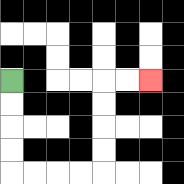{'start': '[0, 3]', 'end': '[6, 3]', 'path_directions': 'D,D,D,D,R,R,R,R,U,U,U,U,R,R', 'path_coordinates': '[[0, 3], [0, 4], [0, 5], [0, 6], [0, 7], [1, 7], [2, 7], [3, 7], [4, 7], [4, 6], [4, 5], [4, 4], [4, 3], [5, 3], [6, 3]]'}